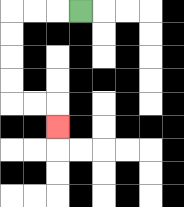{'start': '[3, 0]', 'end': '[2, 5]', 'path_directions': 'L,L,L,D,D,D,D,R,R,D', 'path_coordinates': '[[3, 0], [2, 0], [1, 0], [0, 0], [0, 1], [0, 2], [0, 3], [0, 4], [1, 4], [2, 4], [2, 5]]'}